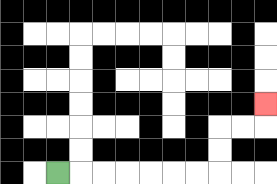{'start': '[2, 7]', 'end': '[11, 4]', 'path_directions': 'R,R,R,R,R,R,R,U,U,R,R,U', 'path_coordinates': '[[2, 7], [3, 7], [4, 7], [5, 7], [6, 7], [7, 7], [8, 7], [9, 7], [9, 6], [9, 5], [10, 5], [11, 5], [11, 4]]'}